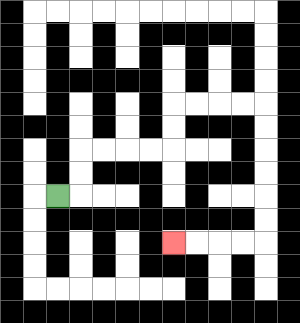{'start': '[2, 8]', 'end': '[7, 10]', 'path_directions': 'R,U,U,R,R,R,R,U,U,R,R,R,R,D,D,D,D,D,D,L,L,L,L', 'path_coordinates': '[[2, 8], [3, 8], [3, 7], [3, 6], [4, 6], [5, 6], [6, 6], [7, 6], [7, 5], [7, 4], [8, 4], [9, 4], [10, 4], [11, 4], [11, 5], [11, 6], [11, 7], [11, 8], [11, 9], [11, 10], [10, 10], [9, 10], [8, 10], [7, 10]]'}